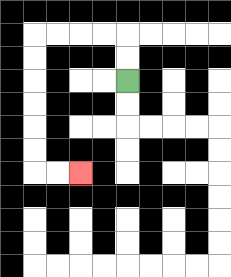{'start': '[5, 3]', 'end': '[3, 7]', 'path_directions': 'U,U,L,L,L,L,D,D,D,D,D,D,R,R', 'path_coordinates': '[[5, 3], [5, 2], [5, 1], [4, 1], [3, 1], [2, 1], [1, 1], [1, 2], [1, 3], [1, 4], [1, 5], [1, 6], [1, 7], [2, 7], [3, 7]]'}